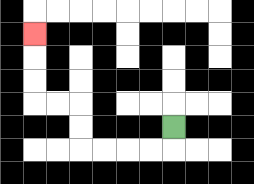{'start': '[7, 5]', 'end': '[1, 1]', 'path_directions': 'D,L,L,L,L,U,U,L,L,U,U,U', 'path_coordinates': '[[7, 5], [7, 6], [6, 6], [5, 6], [4, 6], [3, 6], [3, 5], [3, 4], [2, 4], [1, 4], [1, 3], [1, 2], [1, 1]]'}